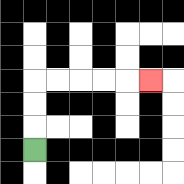{'start': '[1, 6]', 'end': '[6, 3]', 'path_directions': 'U,U,U,R,R,R,R,R', 'path_coordinates': '[[1, 6], [1, 5], [1, 4], [1, 3], [2, 3], [3, 3], [4, 3], [5, 3], [6, 3]]'}